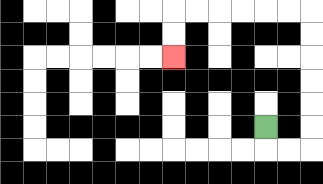{'start': '[11, 5]', 'end': '[7, 2]', 'path_directions': 'D,R,R,U,U,U,U,U,U,L,L,L,L,L,L,D,D', 'path_coordinates': '[[11, 5], [11, 6], [12, 6], [13, 6], [13, 5], [13, 4], [13, 3], [13, 2], [13, 1], [13, 0], [12, 0], [11, 0], [10, 0], [9, 0], [8, 0], [7, 0], [7, 1], [7, 2]]'}